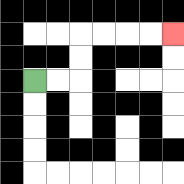{'start': '[1, 3]', 'end': '[7, 1]', 'path_directions': 'R,R,U,U,R,R,R,R', 'path_coordinates': '[[1, 3], [2, 3], [3, 3], [3, 2], [3, 1], [4, 1], [5, 1], [6, 1], [7, 1]]'}